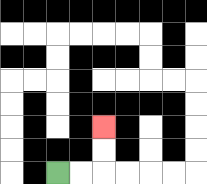{'start': '[2, 7]', 'end': '[4, 5]', 'path_directions': 'R,R,U,U', 'path_coordinates': '[[2, 7], [3, 7], [4, 7], [4, 6], [4, 5]]'}